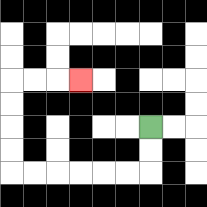{'start': '[6, 5]', 'end': '[3, 3]', 'path_directions': 'D,D,L,L,L,L,L,L,U,U,U,U,R,R,R', 'path_coordinates': '[[6, 5], [6, 6], [6, 7], [5, 7], [4, 7], [3, 7], [2, 7], [1, 7], [0, 7], [0, 6], [0, 5], [0, 4], [0, 3], [1, 3], [2, 3], [3, 3]]'}